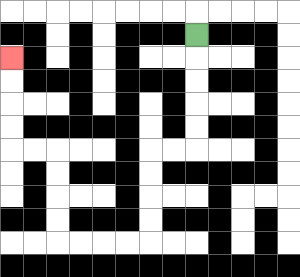{'start': '[8, 1]', 'end': '[0, 2]', 'path_directions': 'D,D,D,D,D,L,L,D,D,D,D,L,L,L,L,U,U,U,U,L,L,U,U,U,U', 'path_coordinates': '[[8, 1], [8, 2], [8, 3], [8, 4], [8, 5], [8, 6], [7, 6], [6, 6], [6, 7], [6, 8], [6, 9], [6, 10], [5, 10], [4, 10], [3, 10], [2, 10], [2, 9], [2, 8], [2, 7], [2, 6], [1, 6], [0, 6], [0, 5], [0, 4], [0, 3], [0, 2]]'}